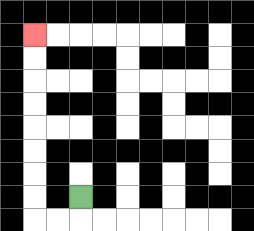{'start': '[3, 8]', 'end': '[1, 1]', 'path_directions': 'D,L,L,U,U,U,U,U,U,U,U', 'path_coordinates': '[[3, 8], [3, 9], [2, 9], [1, 9], [1, 8], [1, 7], [1, 6], [1, 5], [1, 4], [1, 3], [1, 2], [1, 1]]'}